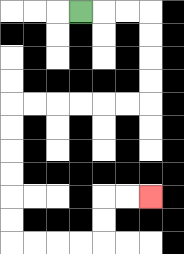{'start': '[3, 0]', 'end': '[6, 8]', 'path_directions': 'R,R,R,D,D,D,D,L,L,L,L,L,L,D,D,D,D,D,D,R,R,R,R,U,U,R,R', 'path_coordinates': '[[3, 0], [4, 0], [5, 0], [6, 0], [6, 1], [6, 2], [6, 3], [6, 4], [5, 4], [4, 4], [3, 4], [2, 4], [1, 4], [0, 4], [0, 5], [0, 6], [0, 7], [0, 8], [0, 9], [0, 10], [1, 10], [2, 10], [3, 10], [4, 10], [4, 9], [4, 8], [5, 8], [6, 8]]'}